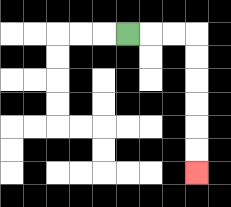{'start': '[5, 1]', 'end': '[8, 7]', 'path_directions': 'R,R,R,D,D,D,D,D,D', 'path_coordinates': '[[5, 1], [6, 1], [7, 1], [8, 1], [8, 2], [8, 3], [8, 4], [8, 5], [8, 6], [8, 7]]'}